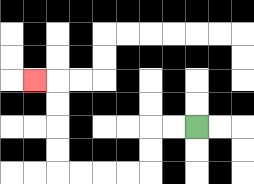{'start': '[8, 5]', 'end': '[1, 3]', 'path_directions': 'L,L,D,D,L,L,L,L,U,U,U,U,L', 'path_coordinates': '[[8, 5], [7, 5], [6, 5], [6, 6], [6, 7], [5, 7], [4, 7], [3, 7], [2, 7], [2, 6], [2, 5], [2, 4], [2, 3], [1, 3]]'}